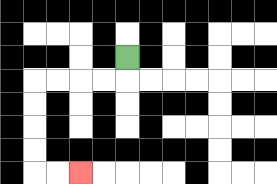{'start': '[5, 2]', 'end': '[3, 7]', 'path_directions': 'D,L,L,L,L,D,D,D,D,R,R', 'path_coordinates': '[[5, 2], [5, 3], [4, 3], [3, 3], [2, 3], [1, 3], [1, 4], [1, 5], [1, 6], [1, 7], [2, 7], [3, 7]]'}